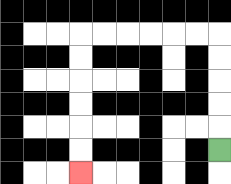{'start': '[9, 6]', 'end': '[3, 7]', 'path_directions': 'U,U,U,U,U,L,L,L,L,L,L,D,D,D,D,D,D', 'path_coordinates': '[[9, 6], [9, 5], [9, 4], [9, 3], [9, 2], [9, 1], [8, 1], [7, 1], [6, 1], [5, 1], [4, 1], [3, 1], [3, 2], [3, 3], [3, 4], [3, 5], [3, 6], [3, 7]]'}